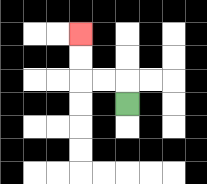{'start': '[5, 4]', 'end': '[3, 1]', 'path_directions': 'U,L,L,U,U', 'path_coordinates': '[[5, 4], [5, 3], [4, 3], [3, 3], [3, 2], [3, 1]]'}